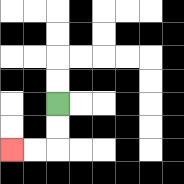{'start': '[2, 4]', 'end': '[0, 6]', 'path_directions': 'D,D,L,L', 'path_coordinates': '[[2, 4], [2, 5], [2, 6], [1, 6], [0, 6]]'}